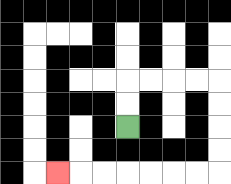{'start': '[5, 5]', 'end': '[2, 7]', 'path_directions': 'U,U,R,R,R,R,D,D,D,D,L,L,L,L,L,L,L', 'path_coordinates': '[[5, 5], [5, 4], [5, 3], [6, 3], [7, 3], [8, 3], [9, 3], [9, 4], [9, 5], [9, 6], [9, 7], [8, 7], [7, 7], [6, 7], [5, 7], [4, 7], [3, 7], [2, 7]]'}